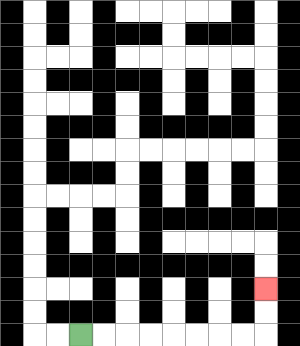{'start': '[3, 14]', 'end': '[11, 12]', 'path_directions': 'R,R,R,R,R,R,R,R,U,U', 'path_coordinates': '[[3, 14], [4, 14], [5, 14], [6, 14], [7, 14], [8, 14], [9, 14], [10, 14], [11, 14], [11, 13], [11, 12]]'}